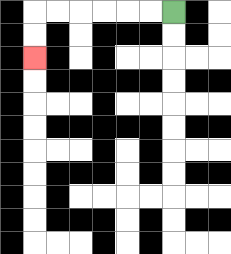{'start': '[7, 0]', 'end': '[1, 2]', 'path_directions': 'L,L,L,L,L,L,D,D', 'path_coordinates': '[[7, 0], [6, 0], [5, 0], [4, 0], [3, 0], [2, 0], [1, 0], [1, 1], [1, 2]]'}